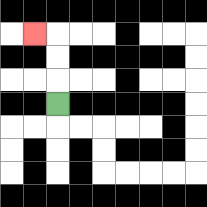{'start': '[2, 4]', 'end': '[1, 1]', 'path_directions': 'U,U,U,L', 'path_coordinates': '[[2, 4], [2, 3], [2, 2], [2, 1], [1, 1]]'}